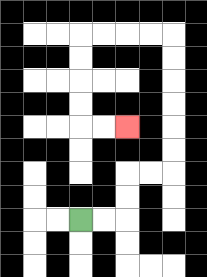{'start': '[3, 9]', 'end': '[5, 5]', 'path_directions': 'R,R,U,U,R,R,U,U,U,U,U,U,L,L,L,L,D,D,D,D,R,R', 'path_coordinates': '[[3, 9], [4, 9], [5, 9], [5, 8], [5, 7], [6, 7], [7, 7], [7, 6], [7, 5], [7, 4], [7, 3], [7, 2], [7, 1], [6, 1], [5, 1], [4, 1], [3, 1], [3, 2], [3, 3], [3, 4], [3, 5], [4, 5], [5, 5]]'}